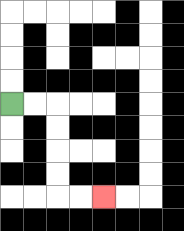{'start': '[0, 4]', 'end': '[4, 8]', 'path_directions': 'R,R,D,D,D,D,R,R', 'path_coordinates': '[[0, 4], [1, 4], [2, 4], [2, 5], [2, 6], [2, 7], [2, 8], [3, 8], [4, 8]]'}